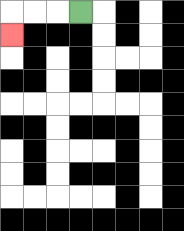{'start': '[3, 0]', 'end': '[0, 1]', 'path_directions': 'L,L,L,D', 'path_coordinates': '[[3, 0], [2, 0], [1, 0], [0, 0], [0, 1]]'}